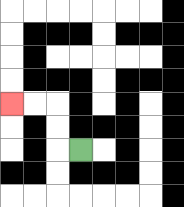{'start': '[3, 6]', 'end': '[0, 4]', 'path_directions': 'L,U,U,L,L', 'path_coordinates': '[[3, 6], [2, 6], [2, 5], [2, 4], [1, 4], [0, 4]]'}